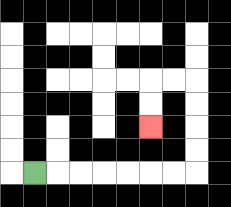{'start': '[1, 7]', 'end': '[6, 5]', 'path_directions': 'R,R,R,R,R,R,R,U,U,U,U,L,L,D,D', 'path_coordinates': '[[1, 7], [2, 7], [3, 7], [4, 7], [5, 7], [6, 7], [7, 7], [8, 7], [8, 6], [8, 5], [8, 4], [8, 3], [7, 3], [6, 3], [6, 4], [6, 5]]'}